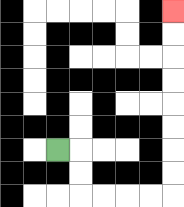{'start': '[2, 6]', 'end': '[7, 0]', 'path_directions': 'R,D,D,R,R,R,R,U,U,U,U,U,U,U,U', 'path_coordinates': '[[2, 6], [3, 6], [3, 7], [3, 8], [4, 8], [5, 8], [6, 8], [7, 8], [7, 7], [7, 6], [7, 5], [7, 4], [7, 3], [7, 2], [7, 1], [7, 0]]'}